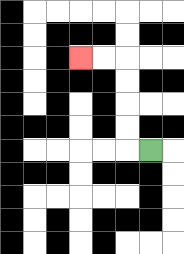{'start': '[6, 6]', 'end': '[3, 2]', 'path_directions': 'L,U,U,U,U,L,L', 'path_coordinates': '[[6, 6], [5, 6], [5, 5], [5, 4], [5, 3], [5, 2], [4, 2], [3, 2]]'}